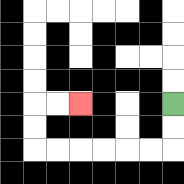{'start': '[7, 4]', 'end': '[3, 4]', 'path_directions': 'D,D,L,L,L,L,L,L,U,U,R,R', 'path_coordinates': '[[7, 4], [7, 5], [7, 6], [6, 6], [5, 6], [4, 6], [3, 6], [2, 6], [1, 6], [1, 5], [1, 4], [2, 4], [3, 4]]'}